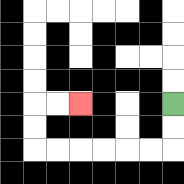{'start': '[7, 4]', 'end': '[3, 4]', 'path_directions': 'D,D,L,L,L,L,L,L,U,U,R,R', 'path_coordinates': '[[7, 4], [7, 5], [7, 6], [6, 6], [5, 6], [4, 6], [3, 6], [2, 6], [1, 6], [1, 5], [1, 4], [2, 4], [3, 4]]'}